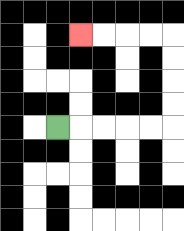{'start': '[2, 5]', 'end': '[3, 1]', 'path_directions': 'R,R,R,R,R,U,U,U,U,L,L,L,L', 'path_coordinates': '[[2, 5], [3, 5], [4, 5], [5, 5], [6, 5], [7, 5], [7, 4], [7, 3], [7, 2], [7, 1], [6, 1], [5, 1], [4, 1], [3, 1]]'}